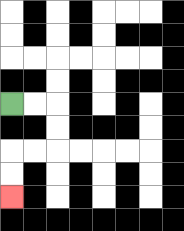{'start': '[0, 4]', 'end': '[0, 8]', 'path_directions': 'R,R,D,D,L,L,D,D', 'path_coordinates': '[[0, 4], [1, 4], [2, 4], [2, 5], [2, 6], [1, 6], [0, 6], [0, 7], [0, 8]]'}